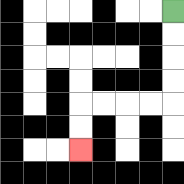{'start': '[7, 0]', 'end': '[3, 6]', 'path_directions': 'D,D,D,D,L,L,L,L,D,D', 'path_coordinates': '[[7, 0], [7, 1], [7, 2], [7, 3], [7, 4], [6, 4], [5, 4], [4, 4], [3, 4], [3, 5], [3, 6]]'}